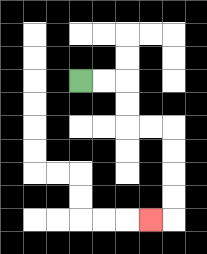{'start': '[3, 3]', 'end': '[6, 9]', 'path_directions': 'R,R,D,D,R,R,D,D,D,D,L', 'path_coordinates': '[[3, 3], [4, 3], [5, 3], [5, 4], [5, 5], [6, 5], [7, 5], [7, 6], [7, 7], [7, 8], [7, 9], [6, 9]]'}